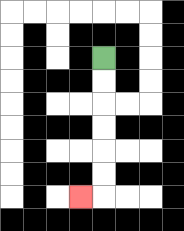{'start': '[4, 2]', 'end': '[3, 8]', 'path_directions': 'D,D,D,D,D,D,L', 'path_coordinates': '[[4, 2], [4, 3], [4, 4], [4, 5], [4, 6], [4, 7], [4, 8], [3, 8]]'}